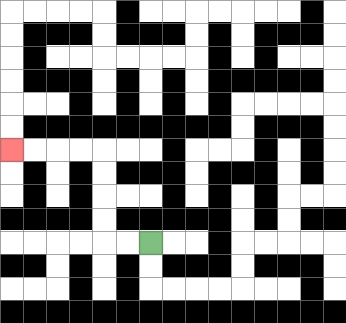{'start': '[6, 10]', 'end': '[0, 6]', 'path_directions': 'L,L,U,U,U,U,L,L,L,L', 'path_coordinates': '[[6, 10], [5, 10], [4, 10], [4, 9], [4, 8], [4, 7], [4, 6], [3, 6], [2, 6], [1, 6], [0, 6]]'}